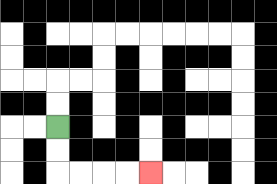{'start': '[2, 5]', 'end': '[6, 7]', 'path_directions': 'D,D,R,R,R,R', 'path_coordinates': '[[2, 5], [2, 6], [2, 7], [3, 7], [4, 7], [5, 7], [6, 7]]'}